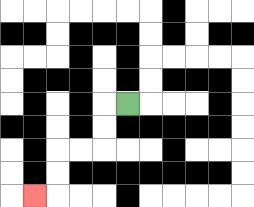{'start': '[5, 4]', 'end': '[1, 8]', 'path_directions': 'L,D,D,L,L,D,D,L', 'path_coordinates': '[[5, 4], [4, 4], [4, 5], [4, 6], [3, 6], [2, 6], [2, 7], [2, 8], [1, 8]]'}